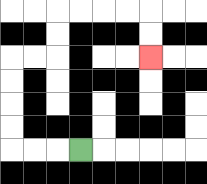{'start': '[3, 6]', 'end': '[6, 2]', 'path_directions': 'L,L,L,U,U,U,U,R,R,U,U,R,R,R,R,D,D', 'path_coordinates': '[[3, 6], [2, 6], [1, 6], [0, 6], [0, 5], [0, 4], [0, 3], [0, 2], [1, 2], [2, 2], [2, 1], [2, 0], [3, 0], [4, 0], [5, 0], [6, 0], [6, 1], [6, 2]]'}